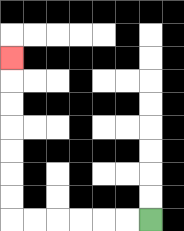{'start': '[6, 9]', 'end': '[0, 2]', 'path_directions': 'L,L,L,L,L,L,U,U,U,U,U,U,U', 'path_coordinates': '[[6, 9], [5, 9], [4, 9], [3, 9], [2, 9], [1, 9], [0, 9], [0, 8], [0, 7], [0, 6], [0, 5], [0, 4], [0, 3], [0, 2]]'}